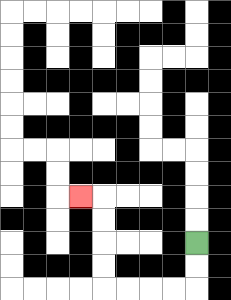{'start': '[8, 10]', 'end': '[3, 8]', 'path_directions': 'D,D,L,L,L,L,U,U,U,U,L', 'path_coordinates': '[[8, 10], [8, 11], [8, 12], [7, 12], [6, 12], [5, 12], [4, 12], [4, 11], [4, 10], [4, 9], [4, 8], [3, 8]]'}